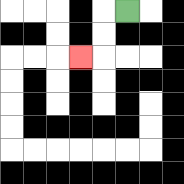{'start': '[5, 0]', 'end': '[3, 2]', 'path_directions': 'L,D,D,L', 'path_coordinates': '[[5, 0], [4, 0], [4, 1], [4, 2], [3, 2]]'}